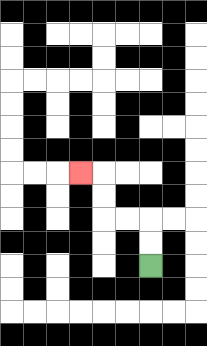{'start': '[6, 11]', 'end': '[3, 7]', 'path_directions': 'U,U,L,L,U,U,L', 'path_coordinates': '[[6, 11], [6, 10], [6, 9], [5, 9], [4, 9], [4, 8], [4, 7], [3, 7]]'}